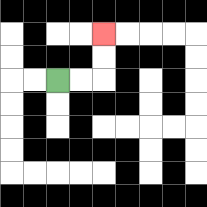{'start': '[2, 3]', 'end': '[4, 1]', 'path_directions': 'R,R,U,U', 'path_coordinates': '[[2, 3], [3, 3], [4, 3], [4, 2], [4, 1]]'}